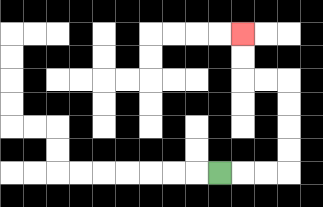{'start': '[9, 7]', 'end': '[10, 1]', 'path_directions': 'R,R,R,U,U,U,U,L,L,U,U', 'path_coordinates': '[[9, 7], [10, 7], [11, 7], [12, 7], [12, 6], [12, 5], [12, 4], [12, 3], [11, 3], [10, 3], [10, 2], [10, 1]]'}